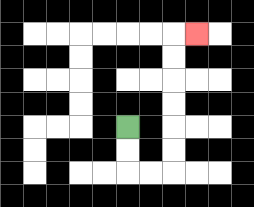{'start': '[5, 5]', 'end': '[8, 1]', 'path_directions': 'D,D,R,R,U,U,U,U,U,U,R', 'path_coordinates': '[[5, 5], [5, 6], [5, 7], [6, 7], [7, 7], [7, 6], [7, 5], [7, 4], [7, 3], [7, 2], [7, 1], [8, 1]]'}